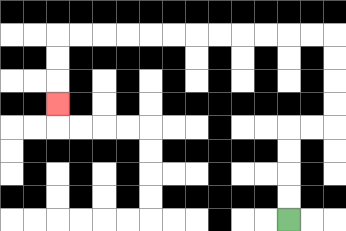{'start': '[12, 9]', 'end': '[2, 4]', 'path_directions': 'U,U,U,U,R,R,U,U,U,U,L,L,L,L,L,L,L,L,L,L,L,L,D,D,D', 'path_coordinates': '[[12, 9], [12, 8], [12, 7], [12, 6], [12, 5], [13, 5], [14, 5], [14, 4], [14, 3], [14, 2], [14, 1], [13, 1], [12, 1], [11, 1], [10, 1], [9, 1], [8, 1], [7, 1], [6, 1], [5, 1], [4, 1], [3, 1], [2, 1], [2, 2], [2, 3], [2, 4]]'}